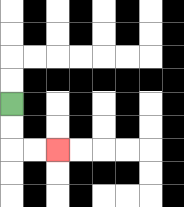{'start': '[0, 4]', 'end': '[2, 6]', 'path_directions': 'D,D,R,R', 'path_coordinates': '[[0, 4], [0, 5], [0, 6], [1, 6], [2, 6]]'}